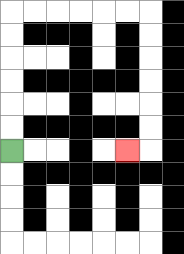{'start': '[0, 6]', 'end': '[5, 6]', 'path_directions': 'U,U,U,U,U,U,R,R,R,R,R,R,D,D,D,D,D,D,L', 'path_coordinates': '[[0, 6], [0, 5], [0, 4], [0, 3], [0, 2], [0, 1], [0, 0], [1, 0], [2, 0], [3, 0], [4, 0], [5, 0], [6, 0], [6, 1], [6, 2], [6, 3], [6, 4], [6, 5], [6, 6], [5, 6]]'}